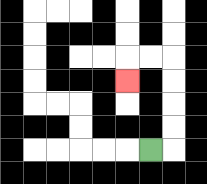{'start': '[6, 6]', 'end': '[5, 3]', 'path_directions': 'R,U,U,U,U,L,L,D', 'path_coordinates': '[[6, 6], [7, 6], [7, 5], [7, 4], [7, 3], [7, 2], [6, 2], [5, 2], [5, 3]]'}